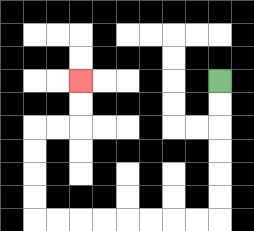{'start': '[9, 3]', 'end': '[3, 3]', 'path_directions': 'D,D,D,D,D,D,L,L,L,L,L,L,L,L,U,U,U,U,R,R,U,U', 'path_coordinates': '[[9, 3], [9, 4], [9, 5], [9, 6], [9, 7], [9, 8], [9, 9], [8, 9], [7, 9], [6, 9], [5, 9], [4, 9], [3, 9], [2, 9], [1, 9], [1, 8], [1, 7], [1, 6], [1, 5], [2, 5], [3, 5], [3, 4], [3, 3]]'}